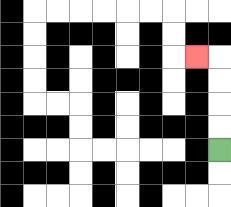{'start': '[9, 6]', 'end': '[8, 2]', 'path_directions': 'U,U,U,U,L', 'path_coordinates': '[[9, 6], [9, 5], [9, 4], [9, 3], [9, 2], [8, 2]]'}